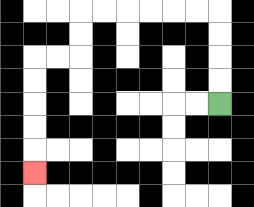{'start': '[9, 4]', 'end': '[1, 7]', 'path_directions': 'U,U,U,U,L,L,L,L,L,L,D,D,L,L,D,D,D,D,D', 'path_coordinates': '[[9, 4], [9, 3], [9, 2], [9, 1], [9, 0], [8, 0], [7, 0], [6, 0], [5, 0], [4, 0], [3, 0], [3, 1], [3, 2], [2, 2], [1, 2], [1, 3], [1, 4], [1, 5], [1, 6], [1, 7]]'}